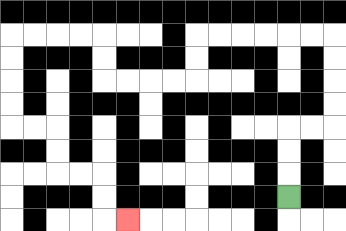{'start': '[12, 8]', 'end': '[5, 9]', 'path_directions': 'U,U,U,R,R,U,U,U,U,L,L,L,L,L,L,D,D,L,L,L,L,U,U,L,L,L,L,D,D,D,D,R,R,D,D,R,R,D,D,R', 'path_coordinates': '[[12, 8], [12, 7], [12, 6], [12, 5], [13, 5], [14, 5], [14, 4], [14, 3], [14, 2], [14, 1], [13, 1], [12, 1], [11, 1], [10, 1], [9, 1], [8, 1], [8, 2], [8, 3], [7, 3], [6, 3], [5, 3], [4, 3], [4, 2], [4, 1], [3, 1], [2, 1], [1, 1], [0, 1], [0, 2], [0, 3], [0, 4], [0, 5], [1, 5], [2, 5], [2, 6], [2, 7], [3, 7], [4, 7], [4, 8], [4, 9], [5, 9]]'}